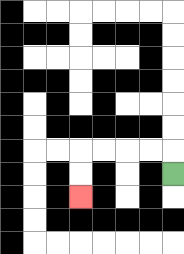{'start': '[7, 7]', 'end': '[3, 8]', 'path_directions': 'U,L,L,L,L,D,D', 'path_coordinates': '[[7, 7], [7, 6], [6, 6], [5, 6], [4, 6], [3, 6], [3, 7], [3, 8]]'}